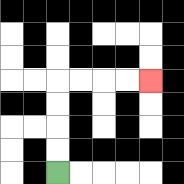{'start': '[2, 7]', 'end': '[6, 3]', 'path_directions': 'U,U,U,U,R,R,R,R', 'path_coordinates': '[[2, 7], [2, 6], [2, 5], [2, 4], [2, 3], [3, 3], [4, 3], [5, 3], [6, 3]]'}